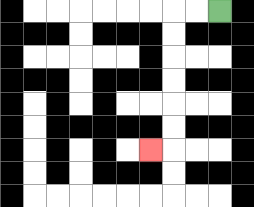{'start': '[9, 0]', 'end': '[6, 6]', 'path_directions': 'L,L,D,D,D,D,D,D,L', 'path_coordinates': '[[9, 0], [8, 0], [7, 0], [7, 1], [7, 2], [7, 3], [7, 4], [7, 5], [7, 6], [6, 6]]'}